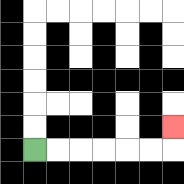{'start': '[1, 6]', 'end': '[7, 5]', 'path_directions': 'R,R,R,R,R,R,U', 'path_coordinates': '[[1, 6], [2, 6], [3, 6], [4, 6], [5, 6], [6, 6], [7, 6], [7, 5]]'}